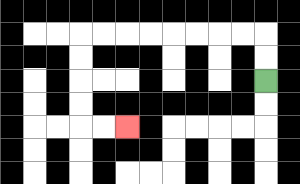{'start': '[11, 3]', 'end': '[5, 5]', 'path_directions': 'U,U,L,L,L,L,L,L,L,L,D,D,D,D,R,R', 'path_coordinates': '[[11, 3], [11, 2], [11, 1], [10, 1], [9, 1], [8, 1], [7, 1], [6, 1], [5, 1], [4, 1], [3, 1], [3, 2], [3, 3], [3, 4], [3, 5], [4, 5], [5, 5]]'}